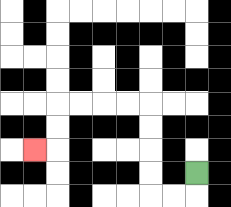{'start': '[8, 7]', 'end': '[1, 6]', 'path_directions': 'D,L,L,U,U,U,U,L,L,L,L,D,D,L', 'path_coordinates': '[[8, 7], [8, 8], [7, 8], [6, 8], [6, 7], [6, 6], [6, 5], [6, 4], [5, 4], [4, 4], [3, 4], [2, 4], [2, 5], [2, 6], [1, 6]]'}